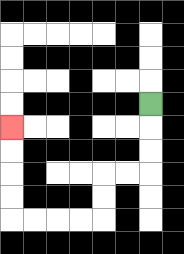{'start': '[6, 4]', 'end': '[0, 5]', 'path_directions': 'D,D,D,L,L,D,D,L,L,L,L,U,U,U,U', 'path_coordinates': '[[6, 4], [6, 5], [6, 6], [6, 7], [5, 7], [4, 7], [4, 8], [4, 9], [3, 9], [2, 9], [1, 9], [0, 9], [0, 8], [0, 7], [0, 6], [0, 5]]'}